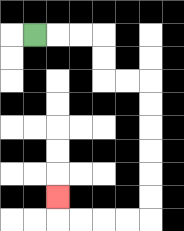{'start': '[1, 1]', 'end': '[2, 8]', 'path_directions': 'R,R,R,D,D,R,R,D,D,D,D,D,D,L,L,L,L,U', 'path_coordinates': '[[1, 1], [2, 1], [3, 1], [4, 1], [4, 2], [4, 3], [5, 3], [6, 3], [6, 4], [6, 5], [6, 6], [6, 7], [6, 8], [6, 9], [5, 9], [4, 9], [3, 9], [2, 9], [2, 8]]'}